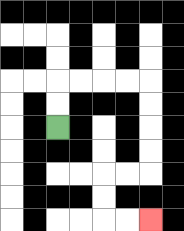{'start': '[2, 5]', 'end': '[6, 9]', 'path_directions': 'U,U,R,R,R,R,D,D,D,D,L,L,D,D,R,R', 'path_coordinates': '[[2, 5], [2, 4], [2, 3], [3, 3], [4, 3], [5, 3], [6, 3], [6, 4], [6, 5], [6, 6], [6, 7], [5, 7], [4, 7], [4, 8], [4, 9], [5, 9], [6, 9]]'}